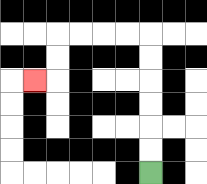{'start': '[6, 7]', 'end': '[1, 3]', 'path_directions': 'U,U,U,U,U,U,L,L,L,L,D,D,L', 'path_coordinates': '[[6, 7], [6, 6], [6, 5], [6, 4], [6, 3], [6, 2], [6, 1], [5, 1], [4, 1], [3, 1], [2, 1], [2, 2], [2, 3], [1, 3]]'}